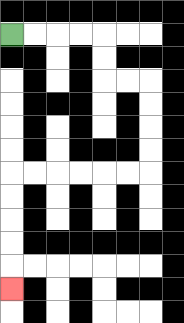{'start': '[0, 1]', 'end': '[0, 12]', 'path_directions': 'R,R,R,R,D,D,R,R,D,D,D,D,L,L,L,L,L,L,D,D,D,D,D', 'path_coordinates': '[[0, 1], [1, 1], [2, 1], [3, 1], [4, 1], [4, 2], [4, 3], [5, 3], [6, 3], [6, 4], [6, 5], [6, 6], [6, 7], [5, 7], [4, 7], [3, 7], [2, 7], [1, 7], [0, 7], [0, 8], [0, 9], [0, 10], [0, 11], [0, 12]]'}